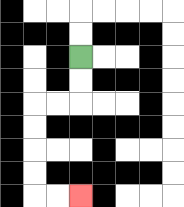{'start': '[3, 2]', 'end': '[3, 8]', 'path_directions': 'D,D,L,L,D,D,D,D,R,R', 'path_coordinates': '[[3, 2], [3, 3], [3, 4], [2, 4], [1, 4], [1, 5], [1, 6], [1, 7], [1, 8], [2, 8], [3, 8]]'}